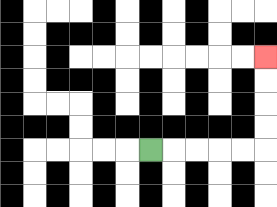{'start': '[6, 6]', 'end': '[11, 2]', 'path_directions': 'R,R,R,R,R,U,U,U,U', 'path_coordinates': '[[6, 6], [7, 6], [8, 6], [9, 6], [10, 6], [11, 6], [11, 5], [11, 4], [11, 3], [11, 2]]'}